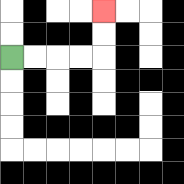{'start': '[0, 2]', 'end': '[4, 0]', 'path_directions': 'R,R,R,R,U,U', 'path_coordinates': '[[0, 2], [1, 2], [2, 2], [3, 2], [4, 2], [4, 1], [4, 0]]'}